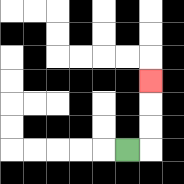{'start': '[5, 6]', 'end': '[6, 3]', 'path_directions': 'R,U,U,U', 'path_coordinates': '[[5, 6], [6, 6], [6, 5], [6, 4], [6, 3]]'}